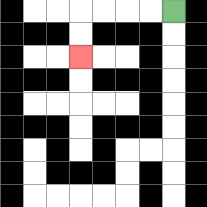{'start': '[7, 0]', 'end': '[3, 2]', 'path_directions': 'L,L,L,L,D,D', 'path_coordinates': '[[7, 0], [6, 0], [5, 0], [4, 0], [3, 0], [3, 1], [3, 2]]'}